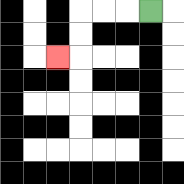{'start': '[6, 0]', 'end': '[2, 2]', 'path_directions': 'L,L,L,D,D,L', 'path_coordinates': '[[6, 0], [5, 0], [4, 0], [3, 0], [3, 1], [3, 2], [2, 2]]'}